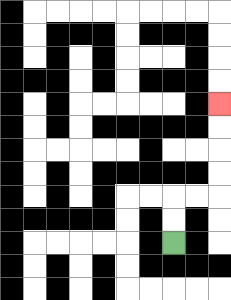{'start': '[7, 10]', 'end': '[9, 4]', 'path_directions': 'U,U,R,R,U,U,U,U', 'path_coordinates': '[[7, 10], [7, 9], [7, 8], [8, 8], [9, 8], [9, 7], [9, 6], [9, 5], [9, 4]]'}